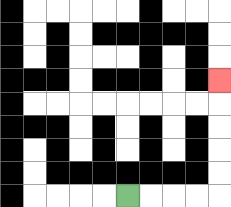{'start': '[5, 8]', 'end': '[9, 3]', 'path_directions': 'R,R,R,R,U,U,U,U,U', 'path_coordinates': '[[5, 8], [6, 8], [7, 8], [8, 8], [9, 8], [9, 7], [9, 6], [9, 5], [9, 4], [9, 3]]'}